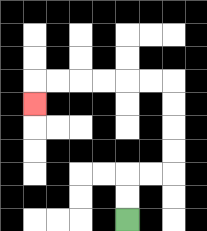{'start': '[5, 9]', 'end': '[1, 4]', 'path_directions': 'U,U,R,R,U,U,U,U,L,L,L,L,L,L,D', 'path_coordinates': '[[5, 9], [5, 8], [5, 7], [6, 7], [7, 7], [7, 6], [7, 5], [7, 4], [7, 3], [6, 3], [5, 3], [4, 3], [3, 3], [2, 3], [1, 3], [1, 4]]'}